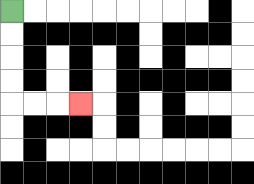{'start': '[0, 0]', 'end': '[3, 4]', 'path_directions': 'D,D,D,D,R,R,R', 'path_coordinates': '[[0, 0], [0, 1], [0, 2], [0, 3], [0, 4], [1, 4], [2, 4], [3, 4]]'}